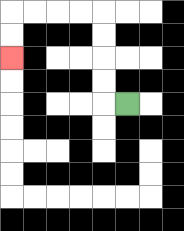{'start': '[5, 4]', 'end': '[0, 2]', 'path_directions': 'L,U,U,U,U,L,L,L,L,D,D', 'path_coordinates': '[[5, 4], [4, 4], [4, 3], [4, 2], [4, 1], [4, 0], [3, 0], [2, 0], [1, 0], [0, 0], [0, 1], [0, 2]]'}